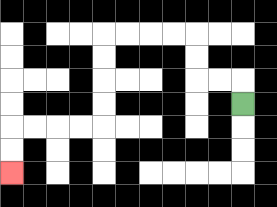{'start': '[10, 4]', 'end': '[0, 7]', 'path_directions': 'U,L,L,U,U,L,L,L,L,D,D,D,D,L,L,L,L,D,D', 'path_coordinates': '[[10, 4], [10, 3], [9, 3], [8, 3], [8, 2], [8, 1], [7, 1], [6, 1], [5, 1], [4, 1], [4, 2], [4, 3], [4, 4], [4, 5], [3, 5], [2, 5], [1, 5], [0, 5], [0, 6], [0, 7]]'}